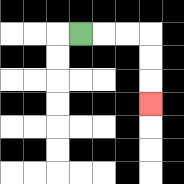{'start': '[3, 1]', 'end': '[6, 4]', 'path_directions': 'R,R,R,D,D,D', 'path_coordinates': '[[3, 1], [4, 1], [5, 1], [6, 1], [6, 2], [6, 3], [6, 4]]'}